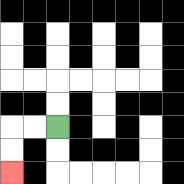{'start': '[2, 5]', 'end': '[0, 7]', 'path_directions': 'L,L,D,D', 'path_coordinates': '[[2, 5], [1, 5], [0, 5], [0, 6], [0, 7]]'}